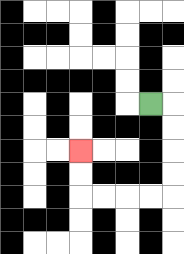{'start': '[6, 4]', 'end': '[3, 6]', 'path_directions': 'R,D,D,D,D,L,L,L,L,U,U', 'path_coordinates': '[[6, 4], [7, 4], [7, 5], [7, 6], [7, 7], [7, 8], [6, 8], [5, 8], [4, 8], [3, 8], [3, 7], [3, 6]]'}